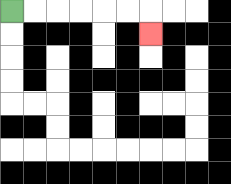{'start': '[0, 0]', 'end': '[6, 1]', 'path_directions': 'R,R,R,R,R,R,D', 'path_coordinates': '[[0, 0], [1, 0], [2, 0], [3, 0], [4, 0], [5, 0], [6, 0], [6, 1]]'}